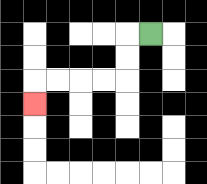{'start': '[6, 1]', 'end': '[1, 4]', 'path_directions': 'L,D,D,L,L,L,L,D', 'path_coordinates': '[[6, 1], [5, 1], [5, 2], [5, 3], [4, 3], [3, 3], [2, 3], [1, 3], [1, 4]]'}